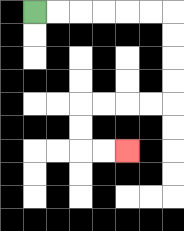{'start': '[1, 0]', 'end': '[5, 6]', 'path_directions': 'R,R,R,R,R,R,D,D,D,D,L,L,L,L,D,D,R,R', 'path_coordinates': '[[1, 0], [2, 0], [3, 0], [4, 0], [5, 0], [6, 0], [7, 0], [7, 1], [7, 2], [7, 3], [7, 4], [6, 4], [5, 4], [4, 4], [3, 4], [3, 5], [3, 6], [4, 6], [5, 6]]'}